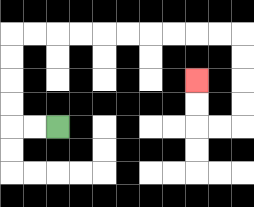{'start': '[2, 5]', 'end': '[8, 3]', 'path_directions': 'L,L,U,U,U,U,R,R,R,R,R,R,R,R,R,R,D,D,D,D,L,L,U,U', 'path_coordinates': '[[2, 5], [1, 5], [0, 5], [0, 4], [0, 3], [0, 2], [0, 1], [1, 1], [2, 1], [3, 1], [4, 1], [5, 1], [6, 1], [7, 1], [8, 1], [9, 1], [10, 1], [10, 2], [10, 3], [10, 4], [10, 5], [9, 5], [8, 5], [8, 4], [8, 3]]'}